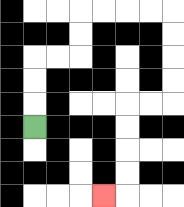{'start': '[1, 5]', 'end': '[4, 8]', 'path_directions': 'U,U,U,R,R,U,U,R,R,R,R,D,D,D,D,L,L,D,D,D,D,L', 'path_coordinates': '[[1, 5], [1, 4], [1, 3], [1, 2], [2, 2], [3, 2], [3, 1], [3, 0], [4, 0], [5, 0], [6, 0], [7, 0], [7, 1], [7, 2], [7, 3], [7, 4], [6, 4], [5, 4], [5, 5], [5, 6], [5, 7], [5, 8], [4, 8]]'}